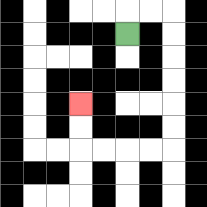{'start': '[5, 1]', 'end': '[3, 4]', 'path_directions': 'U,R,R,D,D,D,D,D,D,L,L,L,L,U,U', 'path_coordinates': '[[5, 1], [5, 0], [6, 0], [7, 0], [7, 1], [7, 2], [7, 3], [7, 4], [7, 5], [7, 6], [6, 6], [5, 6], [4, 6], [3, 6], [3, 5], [3, 4]]'}